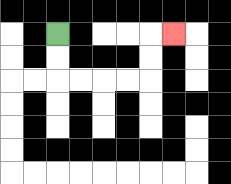{'start': '[2, 1]', 'end': '[7, 1]', 'path_directions': 'D,D,R,R,R,R,U,U,R', 'path_coordinates': '[[2, 1], [2, 2], [2, 3], [3, 3], [4, 3], [5, 3], [6, 3], [6, 2], [6, 1], [7, 1]]'}